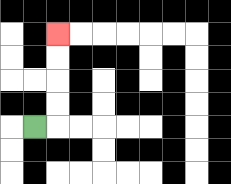{'start': '[1, 5]', 'end': '[2, 1]', 'path_directions': 'R,U,U,U,U', 'path_coordinates': '[[1, 5], [2, 5], [2, 4], [2, 3], [2, 2], [2, 1]]'}